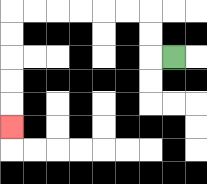{'start': '[7, 2]', 'end': '[0, 5]', 'path_directions': 'L,U,U,L,L,L,L,L,L,D,D,D,D,D', 'path_coordinates': '[[7, 2], [6, 2], [6, 1], [6, 0], [5, 0], [4, 0], [3, 0], [2, 0], [1, 0], [0, 0], [0, 1], [0, 2], [0, 3], [0, 4], [0, 5]]'}